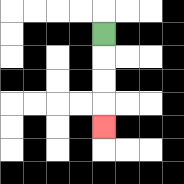{'start': '[4, 1]', 'end': '[4, 5]', 'path_directions': 'D,D,D,D', 'path_coordinates': '[[4, 1], [4, 2], [4, 3], [4, 4], [4, 5]]'}